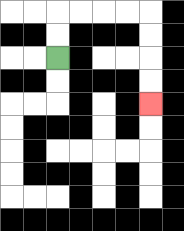{'start': '[2, 2]', 'end': '[6, 4]', 'path_directions': 'U,U,R,R,R,R,D,D,D,D', 'path_coordinates': '[[2, 2], [2, 1], [2, 0], [3, 0], [4, 0], [5, 0], [6, 0], [6, 1], [6, 2], [6, 3], [6, 4]]'}